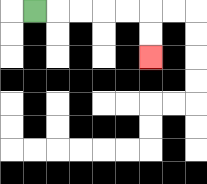{'start': '[1, 0]', 'end': '[6, 2]', 'path_directions': 'R,R,R,R,R,D,D', 'path_coordinates': '[[1, 0], [2, 0], [3, 0], [4, 0], [5, 0], [6, 0], [6, 1], [6, 2]]'}